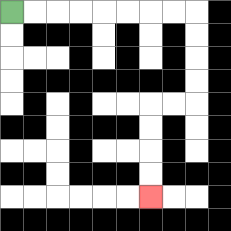{'start': '[0, 0]', 'end': '[6, 8]', 'path_directions': 'R,R,R,R,R,R,R,R,D,D,D,D,L,L,D,D,D,D', 'path_coordinates': '[[0, 0], [1, 0], [2, 0], [3, 0], [4, 0], [5, 0], [6, 0], [7, 0], [8, 0], [8, 1], [8, 2], [8, 3], [8, 4], [7, 4], [6, 4], [6, 5], [6, 6], [6, 7], [6, 8]]'}